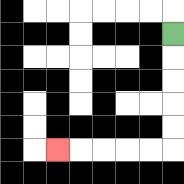{'start': '[7, 1]', 'end': '[2, 6]', 'path_directions': 'D,D,D,D,D,L,L,L,L,L', 'path_coordinates': '[[7, 1], [7, 2], [7, 3], [7, 4], [7, 5], [7, 6], [6, 6], [5, 6], [4, 6], [3, 6], [2, 6]]'}